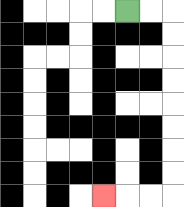{'start': '[5, 0]', 'end': '[4, 8]', 'path_directions': 'R,R,D,D,D,D,D,D,D,D,L,L,L', 'path_coordinates': '[[5, 0], [6, 0], [7, 0], [7, 1], [7, 2], [7, 3], [7, 4], [7, 5], [7, 6], [7, 7], [7, 8], [6, 8], [5, 8], [4, 8]]'}